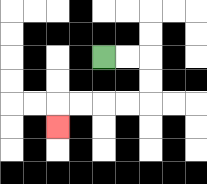{'start': '[4, 2]', 'end': '[2, 5]', 'path_directions': 'R,R,D,D,L,L,L,L,D', 'path_coordinates': '[[4, 2], [5, 2], [6, 2], [6, 3], [6, 4], [5, 4], [4, 4], [3, 4], [2, 4], [2, 5]]'}